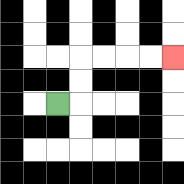{'start': '[2, 4]', 'end': '[7, 2]', 'path_directions': 'R,U,U,R,R,R,R', 'path_coordinates': '[[2, 4], [3, 4], [3, 3], [3, 2], [4, 2], [5, 2], [6, 2], [7, 2]]'}